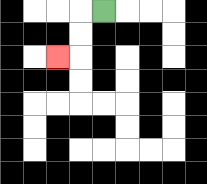{'start': '[4, 0]', 'end': '[2, 2]', 'path_directions': 'L,D,D,L', 'path_coordinates': '[[4, 0], [3, 0], [3, 1], [3, 2], [2, 2]]'}